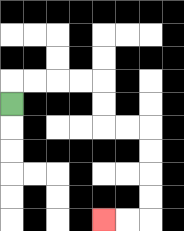{'start': '[0, 4]', 'end': '[4, 9]', 'path_directions': 'U,R,R,R,R,D,D,R,R,D,D,D,D,L,L', 'path_coordinates': '[[0, 4], [0, 3], [1, 3], [2, 3], [3, 3], [4, 3], [4, 4], [4, 5], [5, 5], [6, 5], [6, 6], [6, 7], [6, 8], [6, 9], [5, 9], [4, 9]]'}